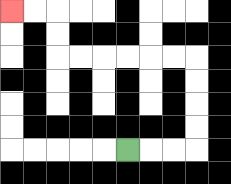{'start': '[5, 6]', 'end': '[0, 0]', 'path_directions': 'R,R,R,U,U,U,U,L,L,L,L,L,L,U,U,L,L', 'path_coordinates': '[[5, 6], [6, 6], [7, 6], [8, 6], [8, 5], [8, 4], [8, 3], [8, 2], [7, 2], [6, 2], [5, 2], [4, 2], [3, 2], [2, 2], [2, 1], [2, 0], [1, 0], [0, 0]]'}